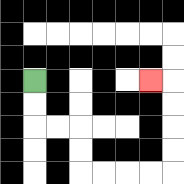{'start': '[1, 3]', 'end': '[6, 3]', 'path_directions': 'D,D,R,R,D,D,R,R,R,R,U,U,U,U,L', 'path_coordinates': '[[1, 3], [1, 4], [1, 5], [2, 5], [3, 5], [3, 6], [3, 7], [4, 7], [5, 7], [6, 7], [7, 7], [7, 6], [7, 5], [7, 4], [7, 3], [6, 3]]'}